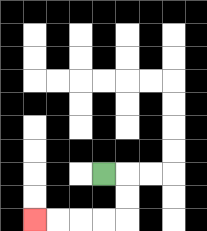{'start': '[4, 7]', 'end': '[1, 9]', 'path_directions': 'R,D,D,L,L,L,L', 'path_coordinates': '[[4, 7], [5, 7], [5, 8], [5, 9], [4, 9], [3, 9], [2, 9], [1, 9]]'}